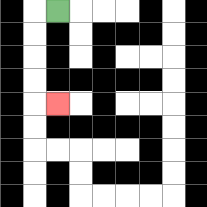{'start': '[2, 0]', 'end': '[2, 4]', 'path_directions': 'L,D,D,D,D,R', 'path_coordinates': '[[2, 0], [1, 0], [1, 1], [1, 2], [1, 3], [1, 4], [2, 4]]'}